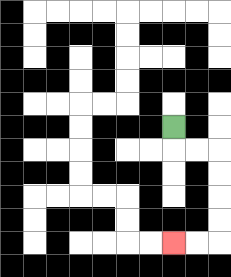{'start': '[7, 5]', 'end': '[7, 10]', 'path_directions': 'D,R,R,D,D,D,D,L,L', 'path_coordinates': '[[7, 5], [7, 6], [8, 6], [9, 6], [9, 7], [9, 8], [9, 9], [9, 10], [8, 10], [7, 10]]'}